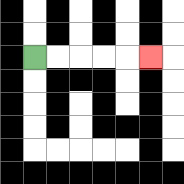{'start': '[1, 2]', 'end': '[6, 2]', 'path_directions': 'R,R,R,R,R', 'path_coordinates': '[[1, 2], [2, 2], [3, 2], [4, 2], [5, 2], [6, 2]]'}